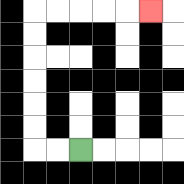{'start': '[3, 6]', 'end': '[6, 0]', 'path_directions': 'L,L,U,U,U,U,U,U,R,R,R,R,R', 'path_coordinates': '[[3, 6], [2, 6], [1, 6], [1, 5], [1, 4], [1, 3], [1, 2], [1, 1], [1, 0], [2, 0], [3, 0], [4, 0], [5, 0], [6, 0]]'}